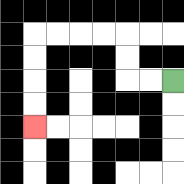{'start': '[7, 3]', 'end': '[1, 5]', 'path_directions': 'L,L,U,U,L,L,L,L,D,D,D,D', 'path_coordinates': '[[7, 3], [6, 3], [5, 3], [5, 2], [5, 1], [4, 1], [3, 1], [2, 1], [1, 1], [1, 2], [1, 3], [1, 4], [1, 5]]'}